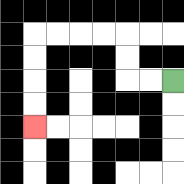{'start': '[7, 3]', 'end': '[1, 5]', 'path_directions': 'L,L,U,U,L,L,L,L,D,D,D,D', 'path_coordinates': '[[7, 3], [6, 3], [5, 3], [5, 2], [5, 1], [4, 1], [3, 1], [2, 1], [1, 1], [1, 2], [1, 3], [1, 4], [1, 5]]'}